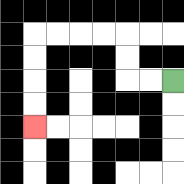{'start': '[7, 3]', 'end': '[1, 5]', 'path_directions': 'L,L,U,U,L,L,L,L,D,D,D,D', 'path_coordinates': '[[7, 3], [6, 3], [5, 3], [5, 2], [5, 1], [4, 1], [3, 1], [2, 1], [1, 1], [1, 2], [1, 3], [1, 4], [1, 5]]'}